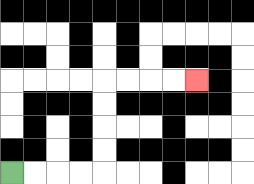{'start': '[0, 7]', 'end': '[8, 3]', 'path_directions': 'R,R,R,R,U,U,U,U,R,R,R,R', 'path_coordinates': '[[0, 7], [1, 7], [2, 7], [3, 7], [4, 7], [4, 6], [4, 5], [4, 4], [4, 3], [5, 3], [6, 3], [7, 3], [8, 3]]'}